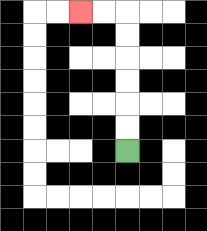{'start': '[5, 6]', 'end': '[3, 0]', 'path_directions': 'U,U,U,U,U,U,L,L', 'path_coordinates': '[[5, 6], [5, 5], [5, 4], [5, 3], [5, 2], [5, 1], [5, 0], [4, 0], [3, 0]]'}